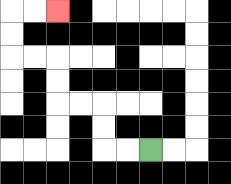{'start': '[6, 6]', 'end': '[2, 0]', 'path_directions': 'L,L,U,U,L,L,U,U,L,L,U,U,R,R', 'path_coordinates': '[[6, 6], [5, 6], [4, 6], [4, 5], [4, 4], [3, 4], [2, 4], [2, 3], [2, 2], [1, 2], [0, 2], [0, 1], [0, 0], [1, 0], [2, 0]]'}